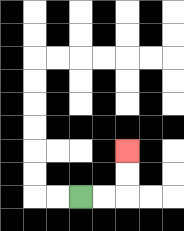{'start': '[3, 8]', 'end': '[5, 6]', 'path_directions': 'R,R,U,U', 'path_coordinates': '[[3, 8], [4, 8], [5, 8], [5, 7], [5, 6]]'}